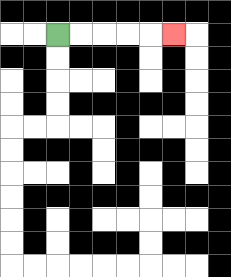{'start': '[2, 1]', 'end': '[7, 1]', 'path_directions': 'R,R,R,R,R', 'path_coordinates': '[[2, 1], [3, 1], [4, 1], [5, 1], [6, 1], [7, 1]]'}